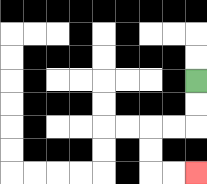{'start': '[8, 3]', 'end': '[8, 7]', 'path_directions': 'D,D,L,L,D,D,R,R', 'path_coordinates': '[[8, 3], [8, 4], [8, 5], [7, 5], [6, 5], [6, 6], [6, 7], [7, 7], [8, 7]]'}